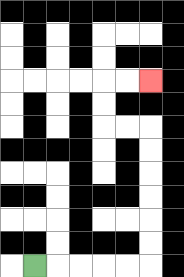{'start': '[1, 11]', 'end': '[6, 3]', 'path_directions': 'R,R,R,R,R,U,U,U,U,U,U,L,L,U,U,R,R', 'path_coordinates': '[[1, 11], [2, 11], [3, 11], [4, 11], [5, 11], [6, 11], [6, 10], [6, 9], [6, 8], [6, 7], [6, 6], [6, 5], [5, 5], [4, 5], [4, 4], [4, 3], [5, 3], [6, 3]]'}